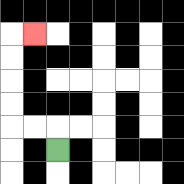{'start': '[2, 6]', 'end': '[1, 1]', 'path_directions': 'U,L,L,U,U,U,U,R', 'path_coordinates': '[[2, 6], [2, 5], [1, 5], [0, 5], [0, 4], [0, 3], [0, 2], [0, 1], [1, 1]]'}